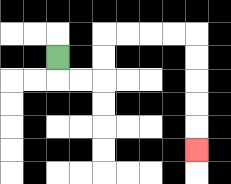{'start': '[2, 2]', 'end': '[8, 6]', 'path_directions': 'D,R,R,U,U,R,R,R,R,D,D,D,D,D', 'path_coordinates': '[[2, 2], [2, 3], [3, 3], [4, 3], [4, 2], [4, 1], [5, 1], [6, 1], [7, 1], [8, 1], [8, 2], [8, 3], [8, 4], [8, 5], [8, 6]]'}